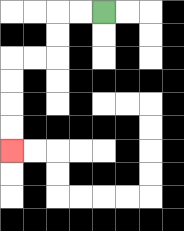{'start': '[4, 0]', 'end': '[0, 6]', 'path_directions': 'L,L,D,D,L,L,D,D,D,D', 'path_coordinates': '[[4, 0], [3, 0], [2, 0], [2, 1], [2, 2], [1, 2], [0, 2], [0, 3], [0, 4], [0, 5], [0, 6]]'}